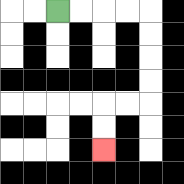{'start': '[2, 0]', 'end': '[4, 6]', 'path_directions': 'R,R,R,R,D,D,D,D,L,L,D,D', 'path_coordinates': '[[2, 0], [3, 0], [4, 0], [5, 0], [6, 0], [6, 1], [6, 2], [6, 3], [6, 4], [5, 4], [4, 4], [4, 5], [4, 6]]'}